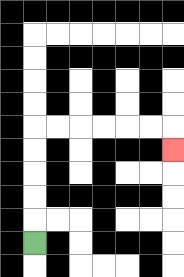{'start': '[1, 10]', 'end': '[7, 6]', 'path_directions': 'U,U,U,U,U,R,R,R,R,R,R,D', 'path_coordinates': '[[1, 10], [1, 9], [1, 8], [1, 7], [1, 6], [1, 5], [2, 5], [3, 5], [4, 5], [5, 5], [6, 5], [7, 5], [7, 6]]'}